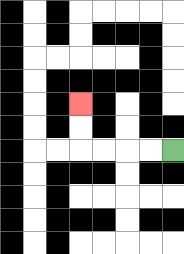{'start': '[7, 6]', 'end': '[3, 4]', 'path_directions': 'L,L,L,L,U,U', 'path_coordinates': '[[7, 6], [6, 6], [5, 6], [4, 6], [3, 6], [3, 5], [3, 4]]'}